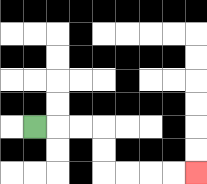{'start': '[1, 5]', 'end': '[8, 7]', 'path_directions': 'R,R,R,D,D,R,R,R,R', 'path_coordinates': '[[1, 5], [2, 5], [3, 5], [4, 5], [4, 6], [4, 7], [5, 7], [6, 7], [7, 7], [8, 7]]'}